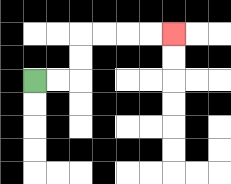{'start': '[1, 3]', 'end': '[7, 1]', 'path_directions': 'R,R,U,U,R,R,R,R', 'path_coordinates': '[[1, 3], [2, 3], [3, 3], [3, 2], [3, 1], [4, 1], [5, 1], [6, 1], [7, 1]]'}